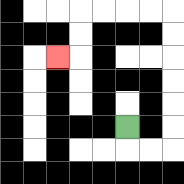{'start': '[5, 5]', 'end': '[2, 2]', 'path_directions': 'D,R,R,U,U,U,U,U,U,L,L,L,L,D,D,L', 'path_coordinates': '[[5, 5], [5, 6], [6, 6], [7, 6], [7, 5], [7, 4], [7, 3], [7, 2], [7, 1], [7, 0], [6, 0], [5, 0], [4, 0], [3, 0], [3, 1], [3, 2], [2, 2]]'}